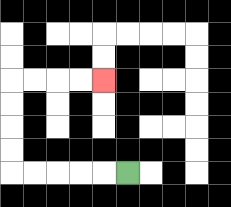{'start': '[5, 7]', 'end': '[4, 3]', 'path_directions': 'L,L,L,L,L,U,U,U,U,R,R,R,R', 'path_coordinates': '[[5, 7], [4, 7], [3, 7], [2, 7], [1, 7], [0, 7], [0, 6], [0, 5], [0, 4], [0, 3], [1, 3], [2, 3], [3, 3], [4, 3]]'}